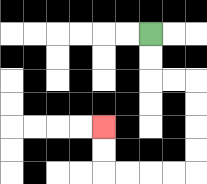{'start': '[6, 1]', 'end': '[4, 5]', 'path_directions': 'D,D,R,R,D,D,D,D,L,L,L,L,U,U', 'path_coordinates': '[[6, 1], [6, 2], [6, 3], [7, 3], [8, 3], [8, 4], [8, 5], [8, 6], [8, 7], [7, 7], [6, 7], [5, 7], [4, 7], [4, 6], [4, 5]]'}